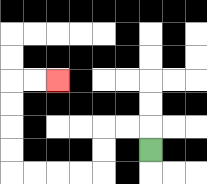{'start': '[6, 6]', 'end': '[2, 3]', 'path_directions': 'U,L,L,D,D,L,L,L,L,U,U,U,U,R,R', 'path_coordinates': '[[6, 6], [6, 5], [5, 5], [4, 5], [4, 6], [4, 7], [3, 7], [2, 7], [1, 7], [0, 7], [0, 6], [0, 5], [0, 4], [0, 3], [1, 3], [2, 3]]'}